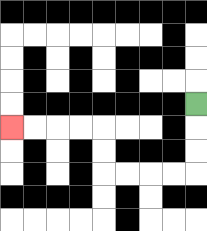{'start': '[8, 4]', 'end': '[0, 5]', 'path_directions': 'D,D,D,L,L,L,L,U,U,L,L,L,L', 'path_coordinates': '[[8, 4], [8, 5], [8, 6], [8, 7], [7, 7], [6, 7], [5, 7], [4, 7], [4, 6], [4, 5], [3, 5], [2, 5], [1, 5], [0, 5]]'}